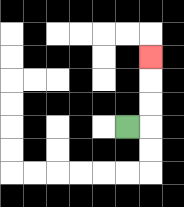{'start': '[5, 5]', 'end': '[6, 2]', 'path_directions': 'R,U,U,U', 'path_coordinates': '[[5, 5], [6, 5], [6, 4], [6, 3], [6, 2]]'}